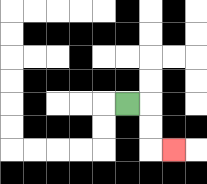{'start': '[5, 4]', 'end': '[7, 6]', 'path_directions': 'R,D,D,R', 'path_coordinates': '[[5, 4], [6, 4], [6, 5], [6, 6], [7, 6]]'}